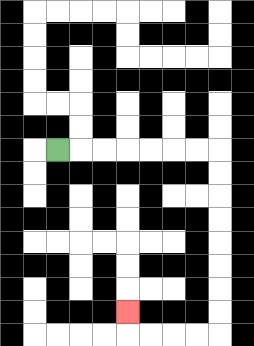{'start': '[2, 6]', 'end': '[5, 13]', 'path_directions': 'R,R,R,R,R,R,R,D,D,D,D,D,D,D,D,L,L,L,L,U', 'path_coordinates': '[[2, 6], [3, 6], [4, 6], [5, 6], [6, 6], [7, 6], [8, 6], [9, 6], [9, 7], [9, 8], [9, 9], [9, 10], [9, 11], [9, 12], [9, 13], [9, 14], [8, 14], [7, 14], [6, 14], [5, 14], [5, 13]]'}